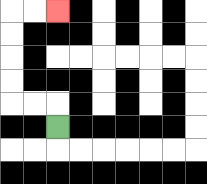{'start': '[2, 5]', 'end': '[2, 0]', 'path_directions': 'U,L,L,U,U,U,U,R,R', 'path_coordinates': '[[2, 5], [2, 4], [1, 4], [0, 4], [0, 3], [0, 2], [0, 1], [0, 0], [1, 0], [2, 0]]'}